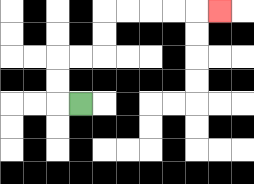{'start': '[3, 4]', 'end': '[9, 0]', 'path_directions': 'L,U,U,R,R,U,U,R,R,R,R,R', 'path_coordinates': '[[3, 4], [2, 4], [2, 3], [2, 2], [3, 2], [4, 2], [4, 1], [4, 0], [5, 0], [6, 0], [7, 0], [8, 0], [9, 0]]'}